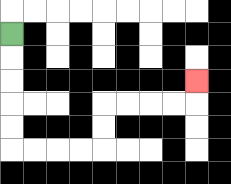{'start': '[0, 1]', 'end': '[8, 3]', 'path_directions': 'D,D,D,D,D,R,R,R,R,U,U,R,R,R,R,U', 'path_coordinates': '[[0, 1], [0, 2], [0, 3], [0, 4], [0, 5], [0, 6], [1, 6], [2, 6], [3, 6], [4, 6], [4, 5], [4, 4], [5, 4], [6, 4], [7, 4], [8, 4], [8, 3]]'}